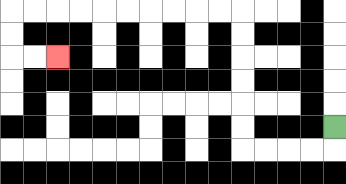{'start': '[14, 5]', 'end': '[2, 2]', 'path_directions': 'D,L,L,L,L,U,U,U,U,U,U,L,L,L,L,L,L,L,L,L,L,D,D,R,R', 'path_coordinates': '[[14, 5], [14, 6], [13, 6], [12, 6], [11, 6], [10, 6], [10, 5], [10, 4], [10, 3], [10, 2], [10, 1], [10, 0], [9, 0], [8, 0], [7, 0], [6, 0], [5, 0], [4, 0], [3, 0], [2, 0], [1, 0], [0, 0], [0, 1], [0, 2], [1, 2], [2, 2]]'}